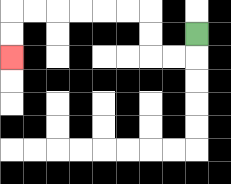{'start': '[8, 1]', 'end': '[0, 2]', 'path_directions': 'D,L,L,U,U,L,L,L,L,L,L,D,D', 'path_coordinates': '[[8, 1], [8, 2], [7, 2], [6, 2], [6, 1], [6, 0], [5, 0], [4, 0], [3, 0], [2, 0], [1, 0], [0, 0], [0, 1], [0, 2]]'}